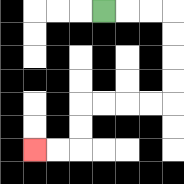{'start': '[4, 0]', 'end': '[1, 6]', 'path_directions': 'R,R,R,D,D,D,D,L,L,L,L,D,D,L,L', 'path_coordinates': '[[4, 0], [5, 0], [6, 0], [7, 0], [7, 1], [7, 2], [7, 3], [7, 4], [6, 4], [5, 4], [4, 4], [3, 4], [3, 5], [3, 6], [2, 6], [1, 6]]'}